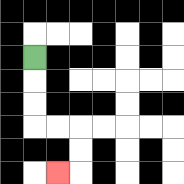{'start': '[1, 2]', 'end': '[2, 7]', 'path_directions': 'D,D,D,R,R,D,D,L', 'path_coordinates': '[[1, 2], [1, 3], [1, 4], [1, 5], [2, 5], [3, 5], [3, 6], [3, 7], [2, 7]]'}